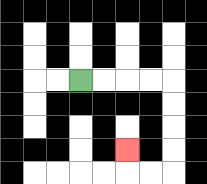{'start': '[3, 3]', 'end': '[5, 6]', 'path_directions': 'R,R,R,R,D,D,D,D,L,L,U', 'path_coordinates': '[[3, 3], [4, 3], [5, 3], [6, 3], [7, 3], [7, 4], [7, 5], [7, 6], [7, 7], [6, 7], [5, 7], [5, 6]]'}